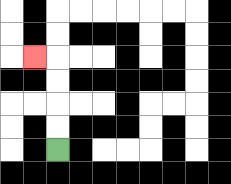{'start': '[2, 6]', 'end': '[1, 2]', 'path_directions': 'U,U,U,U,L', 'path_coordinates': '[[2, 6], [2, 5], [2, 4], [2, 3], [2, 2], [1, 2]]'}